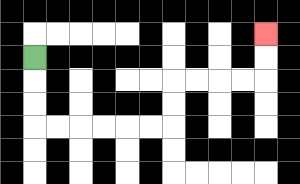{'start': '[1, 2]', 'end': '[11, 1]', 'path_directions': 'D,D,D,R,R,R,R,R,R,U,U,R,R,R,R,U,U', 'path_coordinates': '[[1, 2], [1, 3], [1, 4], [1, 5], [2, 5], [3, 5], [4, 5], [5, 5], [6, 5], [7, 5], [7, 4], [7, 3], [8, 3], [9, 3], [10, 3], [11, 3], [11, 2], [11, 1]]'}